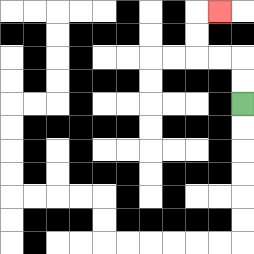{'start': '[10, 4]', 'end': '[9, 0]', 'path_directions': 'U,U,L,L,U,U,R', 'path_coordinates': '[[10, 4], [10, 3], [10, 2], [9, 2], [8, 2], [8, 1], [8, 0], [9, 0]]'}